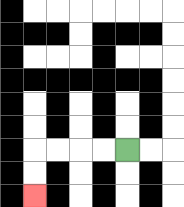{'start': '[5, 6]', 'end': '[1, 8]', 'path_directions': 'L,L,L,L,D,D', 'path_coordinates': '[[5, 6], [4, 6], [3, 6], [2, 6], [1, 6], [1, 7], [1, 8]]'}